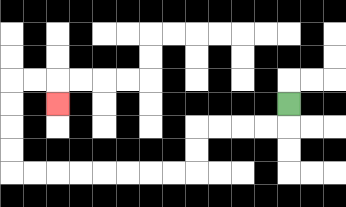{'start': '[12, 4]', 'end': '[2, 4]', 'path_directions': 'D,L,L,L,L,D,D,L,L,L,L,L,L,L,L,U,U,U,U,R,R,D', 'path_coordinates': '[[12, 4], [12, 5], [11, 5], [10, 5], [9, 5], [8, 5], [8, 6], [8, 7], [7, 7], [6, 7], [5, 7], [4, 7], [3, 7], [2, 7], [1, 7], [0, 7], [0, 6], [0, 5], [0, 4], [0, 3], [1, 3], [2, 3], [2, 4]]'}